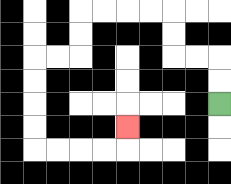{'start': '[9, 4]', 'end': '[5, 5]', 'path_directions': 'U,U,L,L,U,U,L,L,L,L,D,D,L,L,D,D,D,D,R,R,R,R,U', 'path_coordinates': '[[9, 4], [9, 3], [9, 2], [8, 2], [7, 2], [7, 1], [7, 0], [6, 0], [5, 0], [4, 0], [3, 0], [3, 1], [3, 2], [2, 2], [1, 2], [1, 3], [1, 4], [1, 5], [1, 6], [2, 6], [3, 6], [4, 6], [5, 6], [5, 5]]'}